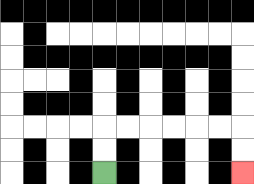{'start': '[4, 7]', 'end': '[10, 7]', 'path_directions': 'U,U,R,R,R,R,R,R,D,D', 'path_coordinates': '[[4, 7], [4, 6], [4, 5], [5, 5], [6, 5], [7, 5], [8, 5], [9, 5], [10, 5], [10, 6], [10, 7]]'}